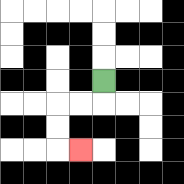{'start': '[4, 3]', 'end': '[3, 6]', 'path_directions': 'D,L,L,D,D,R', 'path_coordinates': '[[4, 3], [4, 4], [3, 4], [2, 4], [2, 5], [2, 6], [3, 6]]'}